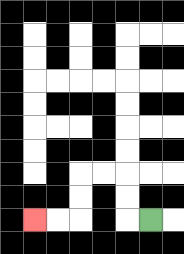{'start': '[6, 9]', 'end': '[1, 9]', 'path_directions': 'L,U,U,L,L,D,D,L,L', 'path_coordinates': '[[6, 9], [5, 9], [5, 8], [5, 7], [4, 7], [3, 7], [3, 8], [3, 9], [2, 9], [1, 9]]'}